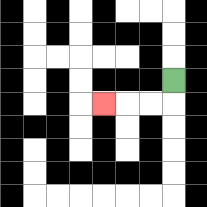{'start': '[7, 3]', 'end': '[4, 4]', 'path_directions': 'D,L,L,L', 'path_coordinates': '[[7, 3], [7, 4], [6, 4], [5, 4], [4, 4]]'}